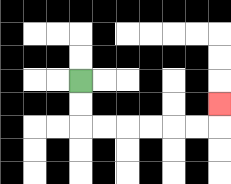{'start': '[3, 3]', 'end': '[9, 4]', 'path_directions': 'D,D,R,R,R,R,R,R,U', 'path_coordinates': '[[3, 3], [3, 4], [3, 5], [4, 5], [5, 5], [6, 5], [7, 5], [8, 5], [9, 5], [9, 4]]'}